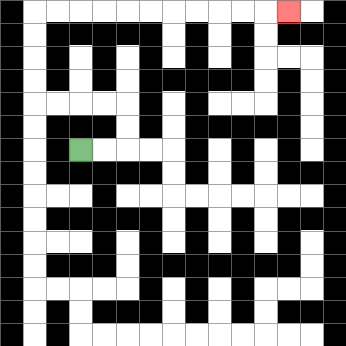{'start': '[3, 6]', 'end': '[12, 0]', 'path_directions': 'R,R,U,U,L,L,L,L,U,U,U,U,R,R,R,R,R,R,R,R,R,R,R', 'path_coordinates': '[[3, 6], [4, 6], [5, 6], [5, 5], [5, 4], [4, 4], [3, 4], [2, 4], [1, 4], [1, 3], [1, 2], [1, 1], [1, 0], [2, 0], [3, 0], [4, 0], [5, 0], [6, 0], [7, 0], [8, 0], [9, 0], [10, 0], [11, 0], [12, 0]]'}